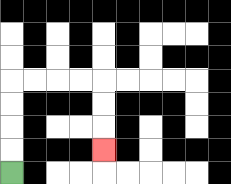{'start': '[0, 7]', 'end': '[4, 6]', 'path_directions': 'U,U,U,U,R,R,R,R,D,D,D', 'path_coordinates': '[[0, 7], [0, 6], [0, 5], [0, 4], [0, 3], [1, 3], [2, 3], [3, 3], [4, 3], [4, 4], [4, 5], [4, 6]]'}